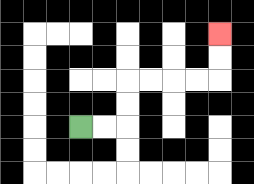{'start': '[3, 5]', 'end': '[9, 1]', 'path_directions': 'R,R,U,U,R,R,R,R,U,U', 'path_coordinates': '[[3, 5], [4, 5], [5, 5], [5, 4], [5, 3], [6, 3], [7, 3], [8, 3], [9, 3], [9, 2], [9, 1]]'}